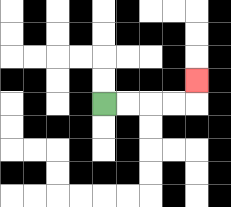{'start': '[4, 4]', 'end': '[8, 3]', 'path_directions': 'R,R,R,R,U', 'path_coordinates': '[[4, 4], [5, 4], [6, 4], [7, 4], [8, 4], [8, 3]]'}